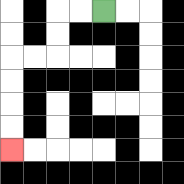{'start': '[4, 0]', 'end': '[0, 6]', 'path_directions': 'L,L,D,D,L,L,D,D,D,D', 'path_coordinates': '[[4, 0], [3, 0], [2, 0], [2, 1], [2, 2], [1, 2], [0, 2], [0, 3], [0, 4], [0, 5], [0, 6]]'}